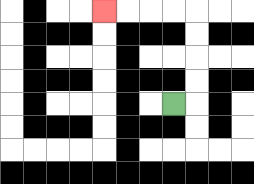{'start': '[7, 4]', 'end': '[4, 0]', 'path_directions': 'R,U,U,U,U,L,L,L,L', 'path_coordinates': '[[7, 4], [8, 4], [8, 3], [8, 2], [8, 1], [8, 0], [7, 0], [6, 0], [5, 0], [4, 0]]'}